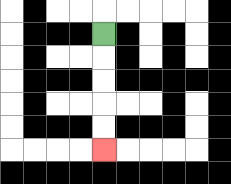{'start': '[4, 1]', 'end': '[4, 6]', 'path_directions': 'D,D,D,D,D', 'path_coordinates': '[[4, 1], [4, 2], [4, 3], [4, 4], [4, 5], [4, 6]]'}